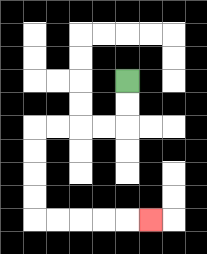{'start': '[5, 3]', 'end': '[6, 9]', 'path_directions': 'D,D,L,L,L,L,D,D,D,D,R,R,R,R,R', 'path_coordinates': '[[5, 3], [5, 4], [5, 5], [4, 5], [3, 5], [2, 5], [1, 5], [1, 6], [1, 7], [1, 8], [1, 9], [2, 9], [3, 9], [4, 9], [5, 9], [6, 9]]'}